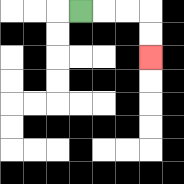{'start': '[3, 0]', 'end': '[6, 2]', 'path_directions': 'R,R,R,D,D', 'path_coordinates': '[[3, 0], [4, 0], [5, 0], [6, 0], [6, 1], [6, 2]]'}